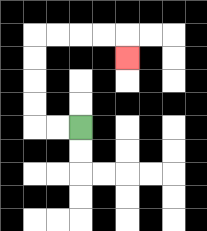{'start': '[3, 5]', 'end': '[5, 2]', 'path_directions': 'L,L,U,U,U,U,R,R,R,R,D', 'path_coordinates': '[[3, 5], [2, 5], [1, 5], [1, 4], [1, 3], [1, 2], [1, 1], [2, 1], [3, 1], [4, 1], [5, 1], [5, 2]]'}